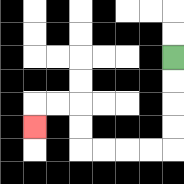{'start': '[7, 2]', 'end': '[1, 5]', 'path_directions': 'D,D,D,D,L,L,L,L,U,U,L,L,D', 'path_coordinates': '[[7, 2], [7, 3], [7, 4], [7, 5], [7, 6], [6, 6], [5, 6], [4, 6], [3, 6], [3, 5], [3, 4], [2, 4], [1, 4], [1, 5]]'}